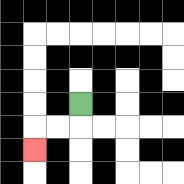{'start': '[3, 4]', 'end': '[1, 6]', 'path_directions': 'D,L,L,D', 'path_coordinates': '[[3, 4], [3, 5], [2, 5], [1, 5], [1, 6]]'}